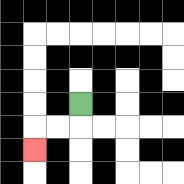{'start': '[3, 4]', 'end': '[1, 6]', 'path_directions': 'D,L,L,D', 'path_coordinates': '[[3, 4], [3, 5], [2, 5], [1, 5], [1, 6]]'}